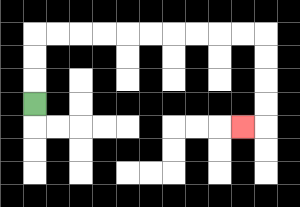{'start': '[1, 4]', 'end': '[10, 5]', 'path_directions': 'U,U,U,R,R,R,R,R,R,R,R,R,R,D,D,D,D,L', 'path_coordinates': '[[1, 4], [1, 3], [1, 2], [1, 1], [2, 1], [3, 1], [4, 1], [5, 1], [6, 1], [7, 1], [8, 1], [9, 1], [10, 1], [11, 1], [11, 2], [11, 3], [11, 4], [11, 5], [10, 5]]'}